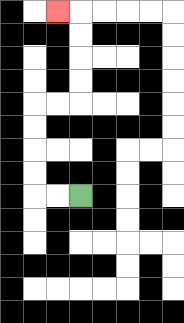{'start': '[3, 8]', 'end': '[2, 0]', 'path_directions': 'L,L,U,U,U,U,R,R,U,U,U,U,L', 'path_coordinates': '[[3, 8], [2, 8], [1, 8], [1, 7], [1, 6], [1, 5], [1, 4], [2, 4], [3, 4], [3, 3], [3, 2], [3, 1], [3, 0], [2, 0]]'}